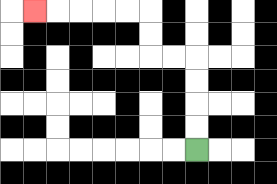{'start': '[8, 6]', 'end': '[1, 0]', 'path_directions': 'U,U,U,U,L,L,U,U,L,L,L,L,L', 'path_coordinates': '[[8, 6], [8, 5], [8, 4], [8, 3], [8, 2], [7, 2], [6, 2], [6, 1], [6, 0], [5, 0], [4, 0], [3, 0], [2, 0], [1, 0]]'}